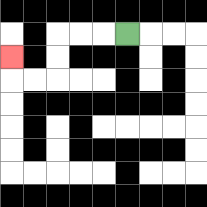{'start': '[5, 1]', 'end': '[0, 2]', 'path_directions': 'L,L,L,D,D,L,L,U', 'path_coordinates': '[[5, 1], [4, 1], [3, 1], [2, 1], [2, 2], [2, 3], [1, 3], [0, 3], [0, 2]]'}